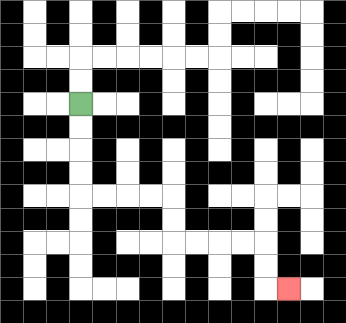{'start': '[3, 4]', 'end': '[12, 12]', 'path_directions': 'D,D,D,D,R,R,R,R,D,D,R,R,R,R,D,D,R', 'path_coordinates': '[[3, 4], [3, 5], [3, 6], [3, 7], [3, 8], [4, 8], [5, 8], [6, 8], [7, 8], [7, 9], [7, 10], [8, 10], [9, 10], [10, 10], [11, 10], [11, 11], [11, 12], [12, 12]]'}